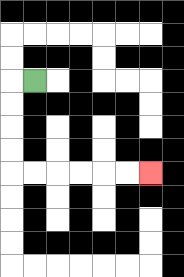{'start': '[1, 3]', 'end': '[6, 7]', 'path_directions': 'L,D,D,D,D,R,R,R,R,R,R', 'path_coordinates': '[[1, 3], [0, 3], [0, 4], [0, 5], [0, 6], [0, 7], [1, 7], [2, 7], [3, 7], [4, 7], [5, 7], [6, 7]]'}